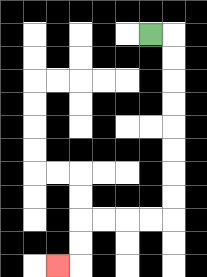{'start': '[6, 1]', 'end': '[2, 11]', 'path_directions': 'R,D,D,D,D,D,D,D,D,L,L,L,L,D,D,L', 'path_coordinates': '[[6, 1], [7, 1], [7, 2], [7, 3], [7, 4], [7, 5], [7, 6], [7, 7], [7, 8], [7, 9], [6, 9], [5, 9], [4, 9], [3, 9], [3, 10], [3, 11], [2, 11]]'}